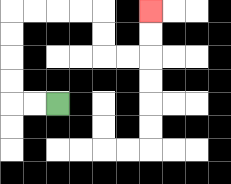{'start': '[2, 4]', 'end': '[6, 0]', 'path_directions': 'L,L,U,U,U,U,R,R,R,R,D,D,R,R,U,U', 'path_coordinates': '[[2, 4], [1, 4], [0, 4], [0, 3], [0, 2], [0, 1], [0, 0], [1, 0], [2, 0], [3, 0], [4, 0], [4, 1], [4, 2], [5, 2], [6, 2], [6, 1], [6, 0]]'}